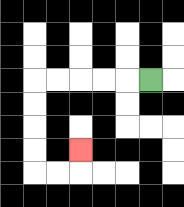{'start': '[6, 3]', 'end': '[3, 6]', 'path_directions': 'L,L,L,L,L,D,D,D,D,R,R,U', 'path_coordinates': '[[6, 3], [5, 3], [4, 3], [3, 3], [2, 3], [1, 3], [1, 4], [1, 5], [1, 6], [1, 7], [2, 7], [3, 7], [3, 6]]'}